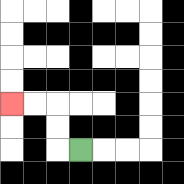{'start': '[3, 6]', 'end': '[0, 4]', 'path_directions': 'L,U,U,L,L', 'path_coordinates': '[[3, 6], [2, 6], [2, 5], [2, 4], [1, 4], [0, 4]]'}